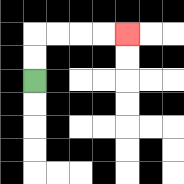{'start': '[1, 3]', 'end': '[5, 1]', 'path_directions': 'U,U,R,R,R,R', 'path_coordinates': '[[1, 3], [1, 2], [1, 1], [2, 1], [3, 1], [4, 1], [5, 1]]'}